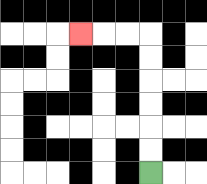{'start': '[6, 7]', 'end': '[3, 1]', 'path_directions': 'U,U,U,U,U,U,L,L,L', 'path_coordinates': '[[6, 7], [6, 6], [6, 5], [6, 4], [6, 3], [6, 2], [6, 1], [5, 1], [4, 1], [3, 1]]'}